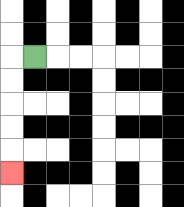{'start': '[1, 2]', 'end': '[0, 7]', 'path_directions': 'L,D,D,D,D,D', 'path_coordinates': '[[1, 2], [0, 2], [0, 3], [0, 4], [0, 5], [0, 6], [0, 7]]'}